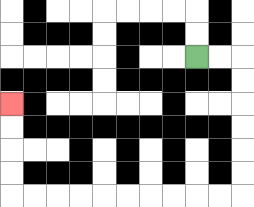{'start': '[8, 2]', 'end': '[0, 4]', 'path_directions': 'R,R,D,D,D,D,D,D,L,L,L,L,L,L,L,L,L,L,U,U,U,U', 'path_coordinates': '[[8, 2], [9, 2], [10, 2], [10, 3], [10, 4], [10, 5], [10, 6], [10, 7], [10, 8], [9, 8], [8, 8], [7, 8], [6, 8], [5, 8], [4, 8], [3, 8], [2, 8], [1, 8], [0, 8], [0, 7], [0, 6], [0, 5], [0, 4]]'}